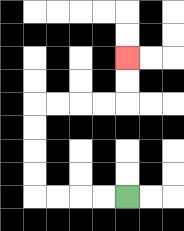{'start': '[5, 8]', 'end': '[5, 2]', 'path_directions': 'L,L,L,L,U,U,U,U,R,R,R,R,U,U', 'path_coordinates': '[[5, 8], [4, 8], [3, 8], [2, 8], [1, 8], [1, 7], [1, 6], [1, 5], [1, 4], [2, 4], [3, 4], [4, 4], [5, 4], [5, 3], [5, 2]]'}